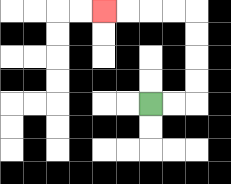{'start': '[6, 4]', 'end': '[4, 0]', 'path_directions': 'R,R,U,U,U,U,L,L,L,L', 'path_coordinates': '[[6, 4], [7, 4], [8, 4], [8, 3], [8, 2], [8, 1], [8, 0], [7, 0], [6, 0], [5, 0], [4, 0]]'}